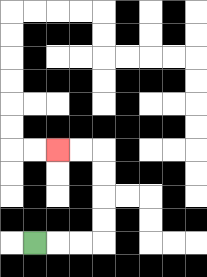{'start': '[1, 10]', 'end': '[2, 6]', 'path_directions': 'R,R,R,U,U,U,U,L,L', 'path_coordinates': '[[1, 10], [2, 10], [3, 10], [4, 10], [4, 9], [4, 8], [4, 7], [4, 6], [3, 6], [2, 6]]'}